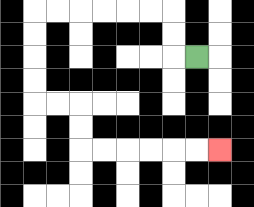{'start': '[8, 2]', 'end': '[9, 6]', 'path_directions': 'L,U,U,L,L,L,L,L,L,D,D,D,D,R,R,D,D,R,R,R,R,R,R', 'path_coordinates': '[[8, 2], [7, 2], [7, 1], [7, 0], [6, 0], [5, 0], [4, 0], [3, 0], [2, 0], [1, 0], [1, 1], [1, 2], [1, 3], [1, 4], [2, 4], [3, 4], [3, 5], [3, 6], [4, 6], [5, 6], [6, 6], [7, 6], [8, 6], [9, 6]]'}